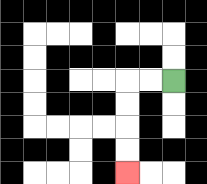{'start': '[7, 3]', 'end': '[5, 7]', 'path_directions': 'L,L,D,D,D,D', 'path_coordinates': '[[7, 3], [6, 3], [5, 3], [5, 4], [5, 5], [5, 6], [5, 7]]'}